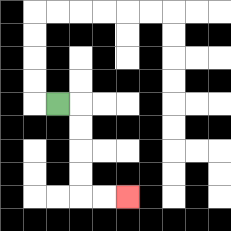{'start': '[2, 4]', 'end': '[5, 8]', 'path_directions': 'R,D,D,D,D,R,R', 'path_coordinates': '[[2, 4], [3, 4], [3, 5], [3, 6], [3, 7], [3, 8], [4, 8], [5, 8]]'}